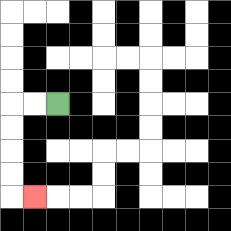{'start': '[2, 4]', 'end': '[1, 8]', 'path_directions': 'L,L,D,D,D,D,R', 'path_coordinates': '[[2, 4], [1, 4], [0, 4], [0, 5], [0, 6], [0, 7], [0, 8], [1, 8]]'}